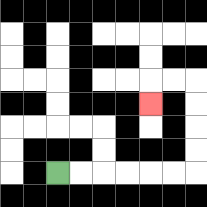{'start': '[2, 7]', 'end': '[6, 4]', 'path_directions': 'R,R,R,R,R,R,U,U,U,U,L,L,D', 'path_coordinates': '[[2, 7], [3, 7], [4, 7], [5, 7], [6, 7], [7, 7], [8, 7], [8, 6], [8, 5], [8, 4], [8, 3], [7, 3], [6, 3], [6, 4]]'}